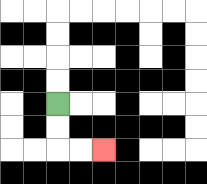{'start': '[2, 4]', 'end': '[4, 6]', 'path_directions': 'D,D,R,R', 'path_coordinates': '[[2, 4], [2, 5], [2, 6], [3, 6], [4, 6]]'}